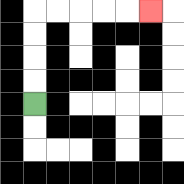{'start': '[1, 4]', 'end': '[6, 0]', 'path_directions': 'U,U,U,U,R,R,R,R,R', 'path_coordinates': '[[1, 4], [1, 3], [1, 2], [1, 1], [1, 0], [2, 0], [3, 0], [4, 0], [5, 0], [6, 0]]'}